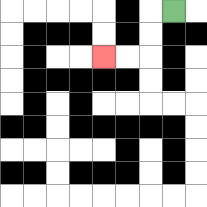{'start': '[7, 0]', 'end': '[4, 2]', 'path_directions': 'L,D,D,L,L', 'path_coordinates': '[[7, 0], [6, 0], [6, 1], [6, 2], [5, 2], [4, 2]]'}